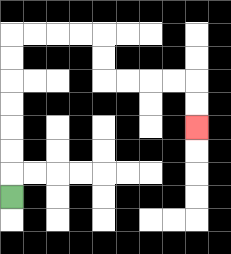{'start': '[0, 8]', 'end': '[8, 5]', 'path_directions': 'U,U,U,U,U,U,U,R,R,R,R,D,D,R,R,R,R,D,D', 'path_coordinates': '[[0, 8], [0, 7], [0, 6], [0, 5], [0, 4], [0, 3], [0, 2], [0, 1], [1, 1], [2, 1], [3, 1], [4, 1], [4, 2], [4, 3], [5, 3], [6, 3], [7, 3], [8, 3], [8, 4], [8, 5]]'}